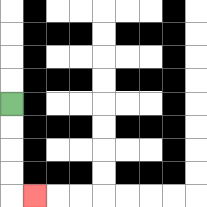{'start': '[0, 4]', 'end': '[1, 8]', 'path_directions': 'D,D,D,D,R', 'path_coordinates': '[[0, 4], [0, 5], [0, 6], [0, 7], [0, 8], [1, 8]]'}